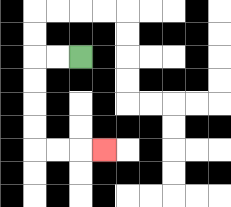{'start': '[3, 2]', 'end': '[4, 6]', 'path_directions': 'L,L,D,D,D,D,R,R,R', 'path_coordinates': '[[3, 2], [2, 2], [1, 2], [1, 3], [1, 4], [1, 5], [1, 6], [2, 6], [3, 6], [4, 6]]'}